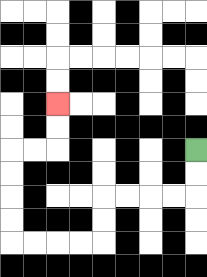{'start': '[8, 6]', 'end': '[2, 4]', 'path_directions': 'D,D,L,L,L,L,D,D,L,L,L,L,U,U,U,U,R,R,U,U', 'path_coordinates': '[[8, 6], [8, 7], [8, 8], [7, 8], [6, 8], [5, 8], [4, 8], [4, 9], [4, 10], [3, 10], [2, 10], [1, 10], [0, 10], [0, 9], [0, 8], [0, 7], [0, 6], [1, 6], [2, 6], [2, 5], [2, 4]]'}